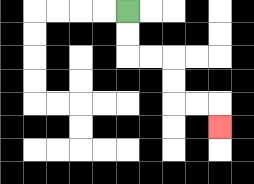{'start': '[5, 0]', 'end': '[9, 5]', 'path_directions': 'D,D,R,R,D,D,R,R,D', 'path_coordinates': '[[5, 0], [5, 1], [5, 2], [6, 2], [7, 2], [7, 3], [7, 4], [8, 4], [9, 4], [9, 5]]'}